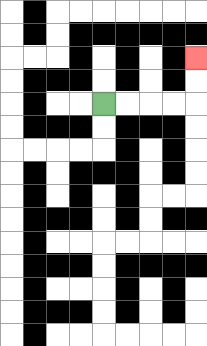{'start': '[4, 4]', 'end': '[8, 2]', 'path_directions': 'R,R,R,R,U,U', 'path_coordinates': '[[4, 4], [5, 4], [6, 4], [7, 4], [8, 4], [8, 3], [8, 2]]'}